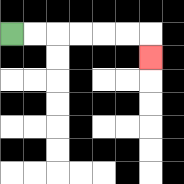{'start': '[0, 1]', 'end': '[6, 2]', 'path_directions': 'R,R,R,R,R,R,D', 'path_coordinates': '[[0, 1], [1, 1], [2, 1], [3, 1], [4, 1], [5, 1], [6, 1], [6, 2]]'}